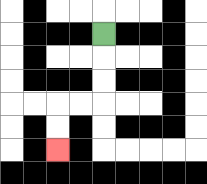{'start': '[4, 1]', 'end': '[2, 6]', 'path_directions': 'D,D,D,L,L,D,D', 'path_coordinates': '[[4, 1], [4, 2], [4, 3], [4, 4], [3, 4], [2, 4], [2, 5], [2, 6]]'}